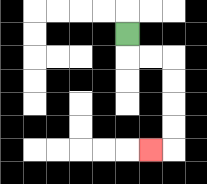{'start': '[5, 1]', 'end': '[6, 6]', 'path_directions': 'D,R,R,D,D,D,D,L', 'path_coordinates': '[[5, 1], [5, 2], [6, 2], [7, 2], [7, 3], [7, 4], [7, 5], [7, 6], [6, 6]]'}